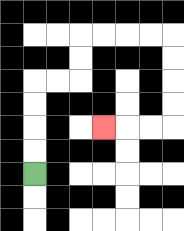{'start': '[1, 7]', 'end': '[4, 5]', 'path_directions': 'U,U,U,U,R,R,U,U,R,R,R,R,D,D,D,D,L,L,L', 'path_coordinates': '[[1, 7], [1, 6], [1, 5], [1, 4], [1, 3], [2, 3], [3, 3], [3, 2], [3, 1], [4, 1], [5, 1], [6, 1], [7, 1], [7, 2], [7, 3], [7, 4], [7, 5], [6, 5], [5, 5], [4, 5]]'}